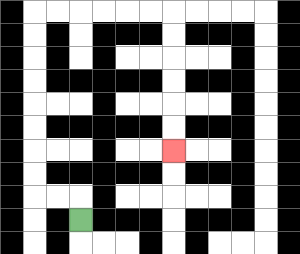{'start': '[3, 9]', 'end': '[7, 6]', 'path_directions': 'U,L,L,U,U,U,U,U,U,U,U,R,R,R,R,R,R,D,D,D,D,D,D', 'path_coordinates': '[[3, 9], [3, 8], [2, 8], [1, 8], [1, 7], [1, 6], [1, 5], [1, 4], [1, 3], [1, 2], [1, 1], [1, 0], [2, 0], [3, 0], [4, 0], [5, 0], [6, 0], [7, 0], [7, 1], [7, 2], [7, 3], [7, 4], [7, 5], [7, 6]]'}